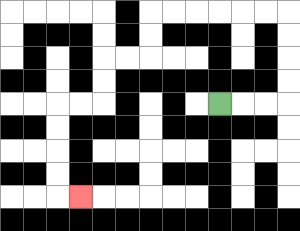{'start': '[9, 4]', 'end': '[3, 8]', 'path_directions': 'R,R,R,U,U,U,U,L,L,L,L,L,L,D,D,L,L,D,D,L,L,D,D,D,D,R', 'path_coordinates': '[[9, 4], [10, 4], [11, 4], [12, 4], [12, 3], [12, 2], [12, 1], [12, 0], [11, 0], [10, 0], [9, 0], [8, 0], [7, 0], [6, 0], [6, 1], [6, 2], [5, 2], [4, 2], [4, 3], [4, 4], [3, 4], [2, 4], [2, 5], [2, 6], [2, 7], [2, 8], [3, 8]]'}